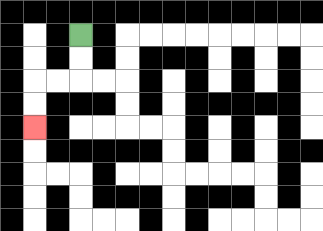{'start': '[3, 1]', 'end': '[1, 5]', 'path_directions': 'D,D,L,L,D,D', 'path_coordinates': '[[3, 1], [3, 2], [3, 3], [2, 3], [1, 3], [1, 4], [1, 5]]'}